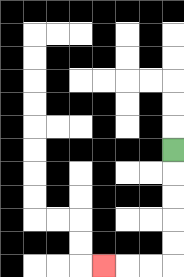{'start': '[7, 6]', 'end': '[4, 11]', 'path_directions': 'D,D,D,D,D,L,L,L', 'path_coordinates': '[[7, 6], [7, 7], [7, 8], [7, 9], [7, 10], [7, 11], [6, 11], [5, 11], [4, 11]]'}